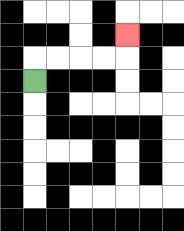{'start': '[1, 3]', 'end': '[5, 1]', 'path_directions': 'U,R,R,R,R,U', 'path_coordinates': '[[1, 3], [1, 2], [2, 2], [3, 2], [4, 2], [5, 2], [5, 1]]'}